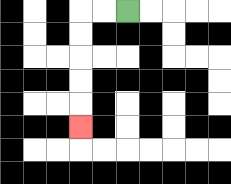{'start': '[5, 0]', 'end': '[3, 5]', 'path_directions': 'L,L,D,D,D,D,D', 'path_coordinates': '[[5, 0], [4, 0], [3, 0], [3, 1], [3, 2], [3, 3], [3, 4], [3, 5]]'}